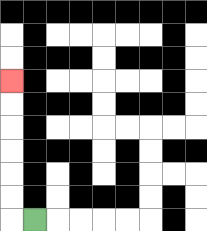{'start': '[1, 9]', 'end': '[0, 3]', 'path_directions': 'L,U,U,U,U,U,U', 'path_coordinates': '[[1, 9], [0, 9], [0, 8], [0, 7], [0, 6], [0, 5], [0, 4], [0, 3]]'}